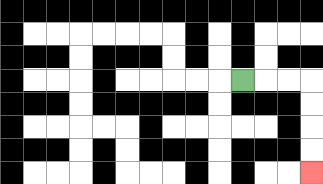{'start': '[10, 3]', 'end': '[13, 7]', 'path_directions': 'R,R,R,D,D,D,D', 'path_coordinates': '[[10, 3], [11, 3], [12, 3], [13, 3], [13, 4], [13, 5], [13, 6], [13, 7]]'}